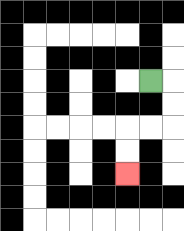{'start': '[6, 3]', 'end': '[5, 7]', 'path_directions': 'R,D,D,L,L,D,D', 'path_coordinates': '[[6, 3], [7, 3], [7, 4], [7, 5], [6, 5], [5, 5], [5, 6], [5, 7]]'}